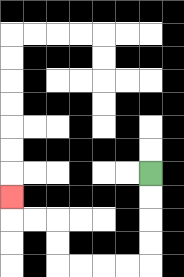{'start': '[6, 7]', 'end': '[0, 8]', 'path_directions': 'D,D,D,D,L,L,L,L,U,U,L,L,U', 'path_coordinates': '[[6, 7], [6, 8], [6, 9], [6, 10], [6, 11], [5, 11], [4, 11], [3, 11], [2, 11], [2, 10], [2, 9], [1, 9], [0, 9], [0, 8]]'}